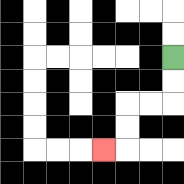{'start': '[7, 2]', 'end': '[4, 6]', 'path_directions': 'D,D,L,L,D,D,L', 'path_coordinates': '[[7, 2], [7, 3], [7, 4], [6, 4], [5, 4], [5, 5], [5, 6], [4, 6]]'}